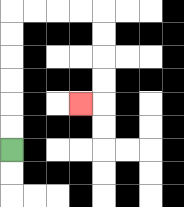{'start': '[0, 6]', 'end': '[3, 4]', 'path_directions': 'U,U,U,U,U,U,R,R,R,R,D,D,D,D,L', 'path_coordinates': '[[0, 6], [0, 5], [0, 4], [0, 3], [0, 2], [0, 1], [0, 0], [1, 0], [2, 0], [3, 0], [4, 0], [4, 1], [4, 2], [4, 3], [4, 4], [3, 4]]'}